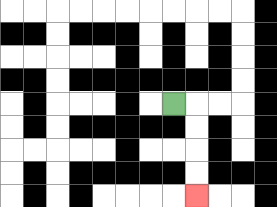{'start': '[7, 4]', 'end': '[8, 8]', 'path_directions': 'R,D,D,D,D', 'path_coordinates': '[[7, 4], [8, 4], [8, 5], [8, 6], [8, 7], [8, 8]]'}